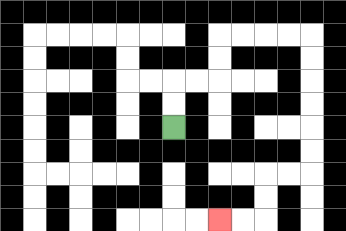{'start': '[7, 5]', 'end': '[9, 9]', 'path_directions': 'U,U,R,R,U,U,R,R,R,R,D,D,D,D,D,D,L,L,D,D,L,L', 'path_coordinates': '[[7, 5], [7, 4], [7, 3], [8, 3], [9, 3], [9, 2], [9, 1], [10, 1], [11, 1], [12, 1], [13, 1], [13, 2], [13, 3], [13, 4], [13, 5], [13, 6], [13, 7], [12, 7], [11, 7], [11, 8], [11, 9], [10, 9], [9, 9]]'}